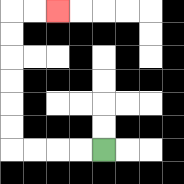{'start': '[4, 6]', 'end': '[2, 0]', 'path_directions': 'L,L,L,L,U,U,U,U,U,U,R,R', 'path_coordinates': '[[4, 6], [3, 6], [2, 6], [1, 6], [0, 6], [0, 5], [0, 4], [0, 3], [0, 2], [0, 1], [0, 0], [1, 0], [2, 0]]'}